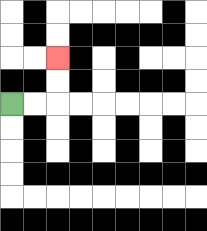{'start': '[0, 4]', 'end': '[2, 2]', 'path_directions': 'R,R,U,U', 'path_coordinates': '[[0, 4], [1, 4], [2, 4], [2, 3], [2, 2]]'}